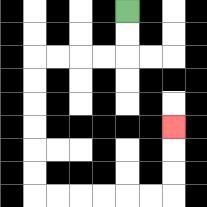{'start': '[5, 0]', 'end': '[7, 5]', 'path_directions': 'D,D,L,L,L,L,D,D,D,D,D,D,R,R,R,R,R,R,U,U,U', 'path_coordinates': '[[5, 0], [5, 1], [5, 2], [4, 2], [3, 2], [2, 2], [1, 2], [1, 3], [1, 4], [1, 5], [1, 6], [1, 7], [1, 8], [2, 8], [3, 8], [4, 8], [5, 8], [6, 8], [7, 8], [7, 7], [7, 6], [7, 5]]'}